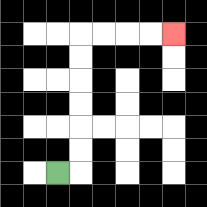{'start': '[2, 7]', 'end': '[7, 1]', 'path_directions': 'R,U,U,U,U,U,U,R,R,R,R', 'path_coordinates': '[[2, 7], [3, 7], [3, 6], [3, 5], [3, 4], [3, 3], [3, 2], [3, 1], [4, 1], [5, 1], [6, 1], [7, 1]]'}